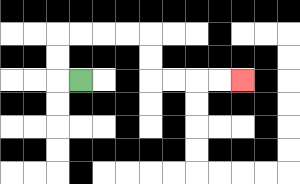{'start': '[3, 3]', 'end': '[10, 3]', 'path_directions': 'L,U,U,R,R,R,R,D,D,R,R,R,R', 'path_coordinates': '[[3, 3], [2, 3], [2, 2], [2, 1], [3, 1], [4, 1], [5, 1], [6, 1], [6, 2], [6, 3], [7, 3], [8, 3], [9, 3], [10, 3]]'}